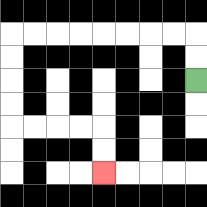{'start': '[8, 3]', 'end': '[4, 7]', 'path_directions': 'U,U,L,L,L,L,L,L,L,L,D,D,D,D,R,R,R,R,D,D', 'path_coordinates': '[[8, 3], [8, 2], [8, 1], [7, 1], [6, 1], [5, 1], [4, 1], [3, 1], [2, 1], [1, 1], [0, 1], [0, 2], [0, 3], [0, 4], [0, 5], [1, 5], [2, 5], [3, 5], [4, 5], [4, 6], [4, 7]]'}